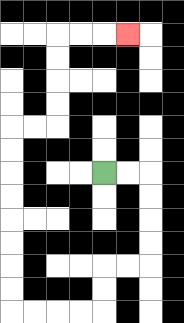{'start': '[4, 7]', 'end': '[5, 1]', 'path_directions': 'R,R,D,D,D,D,L,L,D,D,L,L,L,L,U,U,U,U,U,U,U,U,R,R,U,U,U,U,R,R,R', 'path_coordinates': '[[4, 7], [5, 7], [6, 7], [6, 8], [6, 9], [6, 10], [6, 11], [5, 11], [4, 11], [4, 12], [4, 13], [3, 13], [2, 13], [1, 13], [0, 13], [0, 12], [0, 11], [0, 10], [0, 9], [0, 8], [0, 7], [0, 6], [0, 5], [1, 5], [2, 5], [2, 4], [2, 3], [2, 2], [2, 1], [3, 1], [4, 1], [5, 1]]'}